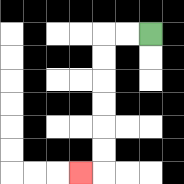{'start': '[6, 1]', 'end': '[3, 7]', 'path_directions': 'L,L,D,D,D,D,D,D,L', 'path_coordinates': '[[6, 1], [5, 1], [4, 1], [4, 2], [4, 3], [4, 4], [4, 5], [4, 6], [4, 7], [3, 7]]'}